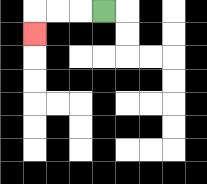{'start': '[4, 0]', 'end': '[1, 1]', 'path_directions': 'L,L,L,D', 'path_coordinates': '[[4, 0], [3, 0], [2, 0], [1, 0], [1, 1]]'}